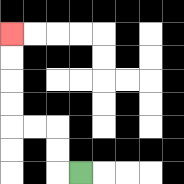{'start': '[3, 7]', 'end': '[0, 1]', 'path_directions': 'L,U,U,L,L,U,U,U,U', 'path_coordinates': '[[3, 7], [2, 7], [2, 6], [2, 5], [1, 5], [0, 5], [0, 4], [0, 3], [0, 2], [0, 1]]'}